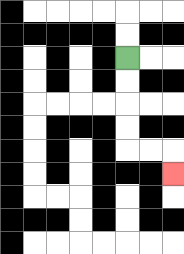{'start': '[5, 2]', 'end': '[7, 7]', 'path_directions': 'D,D,D,D,R,R,D', 'path_coordinates': '[[5, 2], [5, 3], [5, 4], [5, 5], [5, 6], [6, 6], [7, 6], [7, 7]]'}